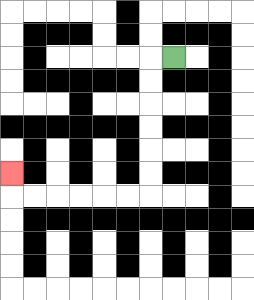{'start': '[7, 2]', 'end': '[0, 7]', 'path_directions': 'L,D,D,D,D,D,D,L,L,L,L,L,L,U', 'path_coordinates': '[[7, 2], [6, 2], [6, 3], [6, 4], [6, 5], [6, 6], [6, 7], [6, 8], [5, 8], [4, 8], [3, 8], [2, 8], [1, 8], [0, 8], [0, 7]]'}